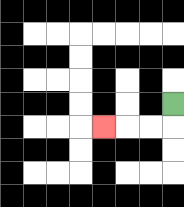{'start': '[7, 4]', 'end': '[4, 5]', 'path_directions': 'D,L,L,L', 'path_coordinates': '[[7, 4], [7, 5], [6, 5], [5, 5], [4, 5]]'}